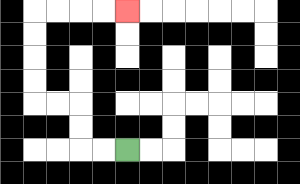{'start': '[5, 6]', 'end': '[5, 0]', 'path_directions': 'L,L,U,U,L,L,U,U,U,U,R,R,R,R', 'path_coordinates': '[[5, 6], [4, 6], [3, 6], [3, 5], [3, 4], [2, 4], [1, 4], [1, 3], [1, 2], [1, 1], [1, 0], [2, 0], [3, 0], [4, 0], [5, 0]]'}